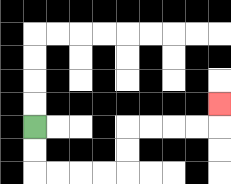{'start': '[1, 5]', 'end': '[9, 4]', 'path_directions': 'D,D,R,R,R,R,U,U,R,R,R,R,U', 'path_coordinates': '[[1, 5], [1, 6], [1, 7], [2, 7], [3, 7], [4, 7], [5, 7], [5, 6], [5, 5], [6, 5], [7, 5], [8, 5], [9, 5], [9, 4]]'}